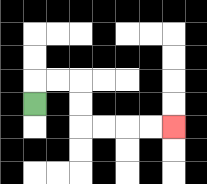{'start': '[1, 4]', 'end': '[7, 5]', 'path_directions': 'U,R,R,D,D,R,R,R,R', 'path_coordinates': '[[1, 4], [1, 3], [2, 3], [3, 3], [3, 4], [3, 5], [4, 5], [5, 5], [6, 5], [7, 5]]'}